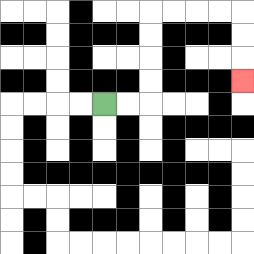{'start': '[4, 4]', 'end': '[10, 3]', 'path_directions': 'R,R,U,U,U,U,R,R,R,R,D,D,D', 'path_coordinates': '[[4, 4], [5, 4], [6, 4], [6, 3], [6, 2], [6, 1], [6, 0], [7, 0], [8, 0], [9, 0], [10, 0], [10, 1], [10, 2], [10, 3]]'}